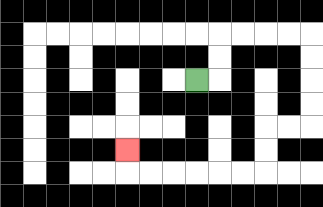{'start': '[8, 3]', 'end': '[5, 6]', 'path_directions': 'R,U,U,R,R,R,R,D,D,D,D,L,L,D,D,L,L,L,L,L,L,U', 'path_coordinates': '[[8, 3], [9, 3], [9, 2], [9, 1], [10, 1], [11, 1], [12, 1], [13, 1], [13, 2], [13, 3], [13, 4], [13, 5], [12, 5], [11, 5], [11, 6], [11, 7], [10, 7], [9, 7], [8, 7], [7, 7], [6, 7], [5, 7], [5, 6]]'}